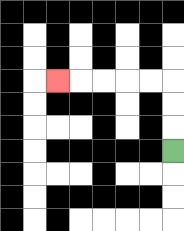{'start': '[7, 6]', 'end': '[2, 3]', 'path_directions': 'U,U,U,L,L,L,L,L', 'path_coordinates': '[[7, 6], [7, 5], [7, 4], [7, 3], [6, 3], [5, 3], [4, 3], [3, 3], [2, 3]]'}